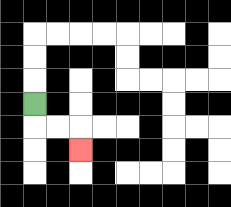{'start': '[1, 4]', 'end': '[3, 6]', 'path_directions': 'D,R,R,D', 'path_coordinates': '[[1, 4], [1, 5], [2, 5], [3, 5], [3, 6]]'}